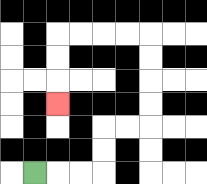{'start': '[1, 7]', 'end': '[2, 4]', 'path_directions': 'R,R,R,U,U,R,R,U,U,U,U,L,L,L,L,D,D,D', 'path_coordinates': '[[1, 7], [2, 7], [3, 7], [4, 7], [4, 6], [4, 5], [5, 5], [6, 5], [6, 4], [6, 3], [6, 2], [6, 1], [5, 1], [4, 1], [3, 1], [2, 1], [2, 2], [2, 3], [2, 4]]'}